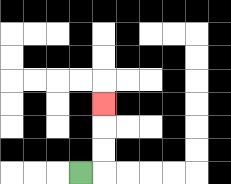{'start': '[3, 7]', 'end': '[4, 4]', 'path_directions': 'R,U,U,U', 'path_coordinates': '[[3, 7], [4, 7], [4, 6], [4, 5], [4, 4]]'}